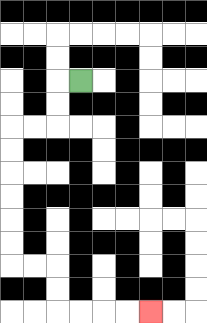{'start': '[3, 3]', 'end': '[6, 13]', 'path_directions': 'L,D,D,L,L,D,D,D,D,D,D,R,R,D,D,R,R,R,R', 'path_coordinates': '[[3, 3], [2, 3], [2, 4], [2, 5], [1, 5], [0, 5], [0, 6], [0, 7], [0, 8], [0, 9], [0, 10], [0, 11], [1, 11], [2, 11], [2, 12], [2, 13], [3, 13], [4, 13], [5, 13], [6, 13]]'}